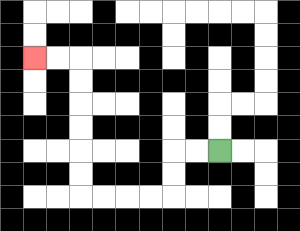{'start': '[9, 6]', 'end': '[1, 2]', 'path_directions': 'L,L,D,D,L,L,L,L,U,U,U,U,U,U,L,L', 'path_coordinates': '[[9, 6], [8, 6], [7, 6], [7, 7], [7, 8], [6, 8], [5, 8], [4, 8], [3, 8], [3, 7], [3, 6], [3, 5], [3, 4], [3, 3], [3, 2], [2, 2], [1, 2]]'}